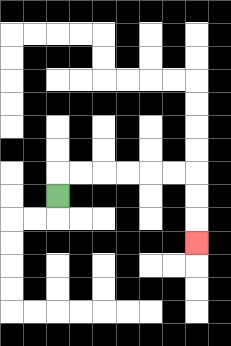{'start': '[2, 8]', 'end': '[8, 10]', 'path_directions': 'U,R,R,R,R,R,R,D,D,D', 'path_coordinates': '[[2, 8], [2, 7], [3, 7], [4, 7], [5, 7], [6, 7], [7, 7], [8, 7], [8, 8], [8, 9], [8, 10]]'}